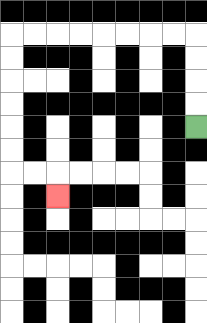{'start': '[8, 5]', 'end': '[2, 8]', 'path_directions': 'U,U,U,U,L,L,L,L,L,L,L,L,D,D,D,D,D,D,R,R,D', 'path_coordinates': '[[8, 5], [8, 4], [8, 3], [8, 2], [8, 1], [7, 1], [6, 1], [5, 1], [4, 1], [3, 1], [2, 1], [1, 1], [0, 1], [0, 2], [0, 3], [0, 4], [0, 5], [0, 6], [0, 7], [1, 7], [2, 7], [2, 8]]'}